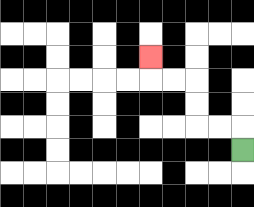{'start': '[10, 6]', 'end': '[6, 2]', 'path_directions': 'U,L,L,U,U,L,L,U', 'path_coordinates': '[[10, 6], [10, 5], [9, 5], [8, 5], [8, 4], [8, 3], [7, 3], [6, 3], [6, 2]]'}